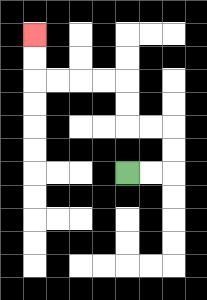{'start': '[5, 7]', 'end': '[1, 1]', 'path_directions': 'R,R,U,U,L,L,U,U,L,L,L,L,U,U', 'path_coordinates': '[[5, 7], [6, 7], [7, 7], [7, 6], [7, 5], [6, 5], [5, 5], [5, 4], [5, 3], [4, 3], [3, 3], [2, 3], [1, 3], [1, 2], [1, 1]]'}